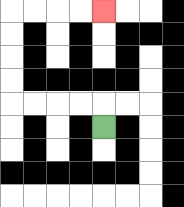{'start': '[4, 5]', 'end': '[4, 0]', 'path_directions': 'U,L,L,L,L,U,U,U,U,R,R,R,R', 'path_coordinates': '[[4, 5], [4, 4], [3, 4], [2, 4], [1, 4], [0, 4], [0, 3], [0, 2], [0, 1], [0, 0], [1, 0], [2, 0], [3, 0], [4, 0]]'}